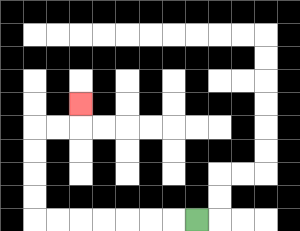{'start': '[8, 9]', 'end': '[3, 4]', 'path_directions': 'L,L,L,L,L,L,L,U,U,U,U,R,R,U', 'path_coordinates': '[[8, 9], [7, 9], [6, 9], [5, 9], [4, 9], [3, 9], [2, 9], [1, 9], [1, 8], [1, 7], [1, 6], [1, 5], [2, 5], [3, 5], [3, 4]]'}